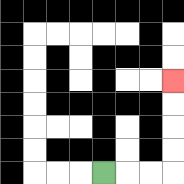{'start': '[4, 7]', 'end': '[7, 3]', 'path_directions': 'R,R,R,U,U,U,U', 'path_coordinates': '[[4, 7], [5, 7], [6, 7], [7, 7], [7, 6], [7, 5], [7, 4], [7, 3]]'}